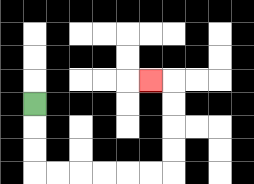{'start': '[1, 4]', 'end': '[6, 3]', 'path_directions': 'D,D,D,R,R,R,R,R,R,U,U,U,U,L', 'path_coordinates': '[[1, 4], [1, 5], [1, 6], [1, 7], [2, 7], [3, 7], [4, 7], [5, 7], [6, 7], [7, 7], [7, 6], [7, 5], [7, 4], [7, 3], [6, 3]]'}